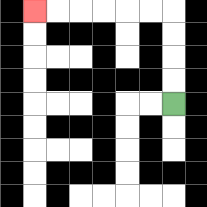{'start': '[7, 4]', 'end': '[1, 0]', 'path_directions': 'U,U,U,U,L,L,L,L,L,L', 'path_coordinates': '[[7, 4], [7, 3], [7, 2], [7, 1], [7, 0], [6, 0], [5, 0], [4, 0], [3, 0], [2, 0], [1, 0]]'}